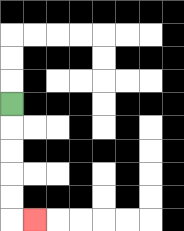{'start': '[0, 4]', 'end': '[1, 9]', 'path_directions': 'D,D,D,D,D,R', 'path_coordinates': '[[0, 4], [0, 5], [0, 6], [0, 7], [0, 8], [0, 9], [1, 9]]'}